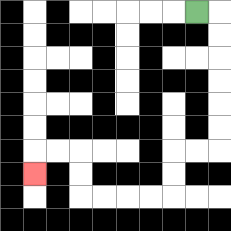{'start': '[8, 0]', 'end': '[1, 7]', 'path_directions': 'R,D,D,D,D,D,D,L,L,D,D,L,L,L,L,U,U,L,L,D', 'path_coordinates': '[[8, 0], [9, 0], [9, 1], [9, 2], [9, 3], [9, 4], [9, 5], [9, 6], [8, 6], [7, 6], [7, 7], [7, 8], [6, 8], [5, 8], [4, 8], [3, 8], [3, 7], [3, 6], [2, 6], [1, 6], [1, 7]]'}